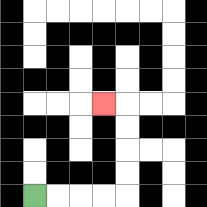{'start': '[1, 8]', 'end': '[4, 4]', 'path_directions': 'R,R,R,R,U,U,U,U,L', 'path_coordinates': '[[1, 8], [2, 8], [3, 8], [4, 8], [5, 8], [5, 7], [5, 6], [5, 5], [5, 4], [4, 4]]'}